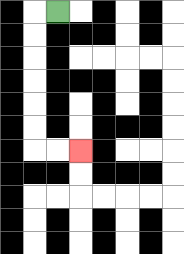{'start': '[2, 0]', 'end': '[3, 6]', 'path_directions': 'L,D,D,D,D,D,D,R,R', 'path_coordinates': '[[2, 0], [1, 0], [1, 1], [1, 2], [1, 3], [1, 4], [1, 5], [1, 6], [2, 6], [3, 6]]'}